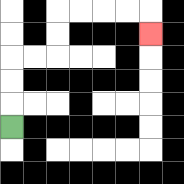{'start': '[0, 5]', 'end': '[6, 1]', 'path_directions': 'U,U,U,R,R,U,U,R,R,R,R,D', 'path_coordinates': '[[0, 5], [0, 4], [0, 3], [0, 2], [1, 2], [2, 2], [2, 1], [2, 0], [3, 0], [4, 0], [5, 0], [6, 0], [6, 1]]'}